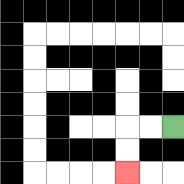{'start': '[7, 5]', 'end': '[5, 7]', 'path_directions': 'L,L,D,D', 'path_coordinates': '[[7, 5], [6, 5], [5, 5], [5, 6], [5, 7]]'}